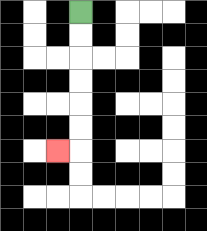{'start': '[3, 0]', 'end': '[2, 6]', 'path_directions': 'D,D,D,D,D,D,L', 'path_coordinates': '[[3, 0], [3, 1], [3, 2], [3, 3], [3, 4], [3, 5], [3, 6], [2, 6]]'}